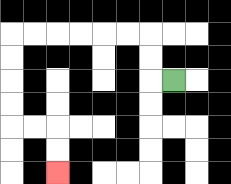{'start': '[7, 3]', 'end': '[2, 7]', 'path_directions': 'L,U,U,L,L,L,L,L,L,D,D,D,D,R,R,D,D', 'path_coordinates': '[[7, 3], [6, 3], [6, 2], [6, 1], [5, 1], [4, 1], [3, 1], [2, 1], [1, 1], [0, 1], [0, 2], [0, 3], [0, 4], [0, 5], [1, 5], [2, 5], [2, 6], [2, 7]]'}